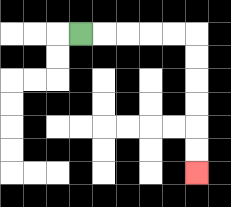{'start': '[3, 1]', 'end': '[8, 7]', 'path_directions': 'R,R,R,R,R,D,D,D,D,D,D', 'path_coordinates': '[[3, 1], [4, 1], [5, 1], [6, 1], [7, 1], [8, 1], [8, 2], [8, 3], [8, 4], [8, 5], [8, 6], [8, 7]]'}